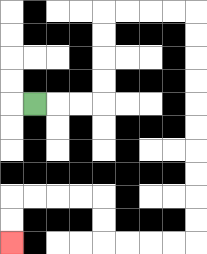{'start': '[1, 4]', 'end': '[0, 10]', 'path_directions': 'R,R,R,U,U,U,U,R,R,R,R,D,D,D,D,D,D,D,D,D,D,L,L,L,L,U,U,L,L,L,L,D,D', 'path_coordinates': '[[1, 4], [2, 4], [3, 4], [4, 4], [4, 3], [4, 2], [4, 1], [4, 0], [5, 0], [6, 0], [7, 0], [8, 0], [8, 1], [8, 2], [8, 3], [8, 4], [8, 5], [8, 6], [8, 7], [8, 8], [8, 9], [8, 10], [7, 10], [6, 10], [5, 10], [4, 10], [4, 9], [4, 8], [3, 8], [2, 8], [1, 8], [0, 8], [0, 9], [0, 10]]'}